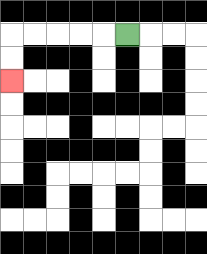{'start': '[5, 1]', 'end': '[0, 3]', 'path_directions': 'L,L,L,L,L,D,D', 'path_coordinates': '[[5, 1], [4, 1], [3, 1], [2, 1], [1, 1], [0, 1], [0, 2], [0, 3]]'}